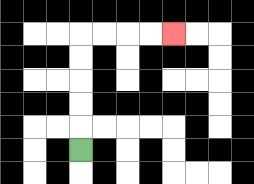{'start': '[3, 6]', 'end': '[7, 1]', 'path_directions': 'U,U,U,U,U,R,R,R,R', 'path_coordinates': '[[3, 6], [3, 5], [3, 4], [3, 3], [3, 2], [3, 1], [4, 1], [5, 1], [6, 1], [7, 1]]'}